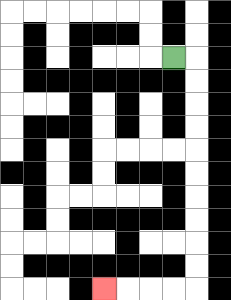{'start': '[7, 2]', 'end': '[4, 12]', 'path_directions': 'R,D,D,D,D,D,D,D,D,D,D,L,L,L,L', 'path_coordinates': '[[7, 2], [8, 2], [8, 3], [8, 4], [8, 5], [8, 6], [8, 7], [8, 8], [8, 9], [8, 10], [8, 11], [8, 12], [7, 12], [6, 12], [5, 12], [4, 12]]'}